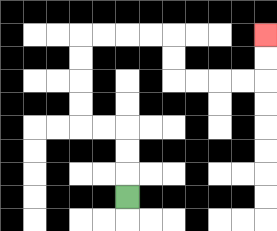{'start': '[5, 8]', 'end': '[11, 1]', 'path_directions': 'U,U,U,L,L,U,U,U,U,R,R,R,R,D,D,R,R,R,R,U,U', 'path_coordinates': '[[5, 8], [5, 7], [5, 6], [5, 5], [4, 5], [3, 5], [3, 4], [3, 3], [3, 2], [3, 1], [4, 1], [5, 1], [6, 1], [7, 1], [7, 2], [7, 3], [8, 3], [9, 3], [10, 3], [11, 3], [11, 2], [11, 1]]'}